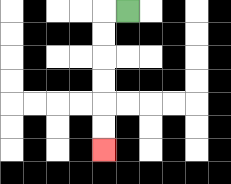{'start': '[5, 0]', 'end': '[4, 6]', 'path_directions': 'L,D,D,D,D,D,D', 'path_coordinates': '[[5, 0], [4, 0], [4, 1], [4, 2], [4, 3], [4, 4], [4, 5], [4, 6]]'}